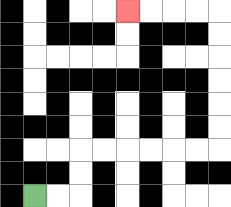{'start': '[1, 8]', 'end': '[5, 0]', 'path_directions': 'R,R,U,U,R,R,R,R,R,R,U,U,U,U,U,U,L,L,L,L', 'path_coordinates': '[[1, 8], [2, 8], [3, 8], [3, 7], [3, 6], [4, 6], [5, 6], [6, 6], [7, 6], [8, 6], [9, 6], [9, 5], [9, 4], [9, 3], [9, 2], [9, 1], [9, 0], [8, 0], [7, 0], [6, 0], [5, 0]]'}